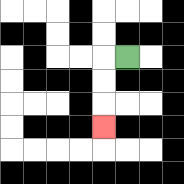{'start': '[5, 2]', 'end': '[4, 5]', 'path_directions': 'L,D,D,D', 'path_coordinates': '[[5, 2], [4, 2], [4, 3], [4, 4], [4, 5]]'}